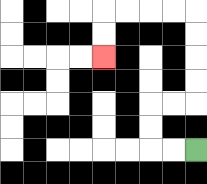{'start': '[8, 6]', 'end': '[4, 2]', 'path_directions': 'L,L,U,U,R,R,U,U,U,U,L,L,L,L,D,D', 'path_coordinates': '[[8, 6], [7, 6], [6, 6], [6, 5], [6, 4], [7, 4], [8, 4], [8, 3], [8, 2], [8, 1], [8, 0], [7, 0], [6, 0], [5, 0], [4, 0], [4, 1], [4, 2]]'}